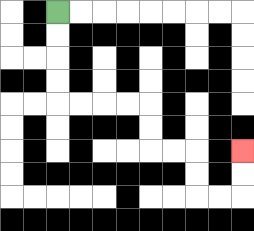{'start': '[2, 0]', 'end': '[10, 6]', 'path_directions': 'D,D,D,D,R,R,R,R,D,D,R,R,D,D,R,R,U,U', 'path_coordinates': '[[2, 0], [2, 1], [2, 2], [2, 3], [2, 4], [3, 4], [4, 4], [5, 4], [6, 4], [6, 5], [6, 6], [7, 6], [8, 6], [8, 7], [8, 8], [9, 8], [10, 8], [10, 7], [10, 6]]'}